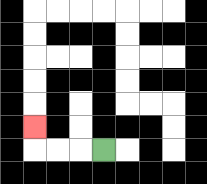{'start': '[4, 6]', 'end': '[1, 5]', 'path_directions': 'L,L,L,U', 'path_coordinates': '[[4, 6], [3, 6], [2, 6], [1, 6], [1, 5]]'}